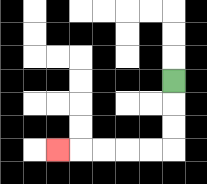{'start': '[7, 3]', 'end': '[2, 6]', 'path_directions': 'D,D,D,L,L,L,L,L', 'path_coordinates': '[[7, 3], [7, 4], [7, 5], [7, 6], [6, 6], [5, 6], [4, 6], [3, 6], [2, 6]]'}